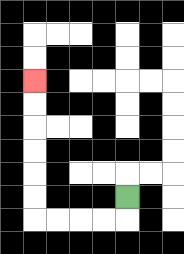{'start': '[5, 8]', 'end': '[1, 3]', 'path_directions': 'D,L,L,L,L,U,U,U,U,U,U', 'path_coordinates': '[[5, 8], [5, 9], [4, 9], [3, 9], [2, 9], [1, 9], [1, 8], [1, 7], [1, 6], [1, 5], [1, 4], [1, 3]]'}